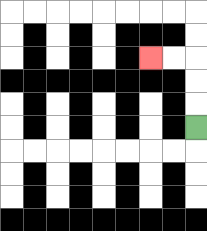{'start': '[8, 5]', 'end': '[6, 2]', 'path_directions': 'U,U,U,L,L', 'path_coordinates': '[[8, 5], [8, 4], [8, 3], [8, 2], [7, 2], [6, 2]]'}